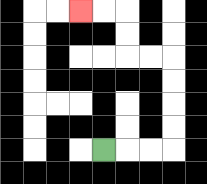{'start': '[4, 6]', 'end': '[3, 0]', 'path_directions': 'R,R,R,U,U,U,U,L,L,U,U,L,L', 'path_coordinates': '[[4, 6], [5, 6], [6, 6], [7, 6], [7, 5], [7, 4], [7, 3], [7, 2], [6, 2], [5, 2], [5, 1], [5, 0], [4, 0], [3, 0]]'}